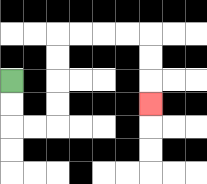{'start': '[0, 3]', 'end': '[6, 4]', 'path_directions': 'D,D,R,R,U,U,U,U,R,R,R,R,D,D,D', 'path_coordinates': '[[0, 3], [0, 4], [0, 5], [1, 5], [2, 5], [2, 4], [2, 3], [2, 2], [2, 1], [3, 1], [4, 1], [5, 1], [6, 1], [6, 2], [6, 3], [6, 4]]'}